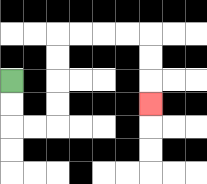{'start': '[0, 3]', 'end': '[6, 4]', 'path_directions': 'D,D,R,R,U,U,U,U,R,R,R,R,D,D,D', 'path_coordinates': '[[0, 3], [0, 4], [0, 5], [1, 5], [2, 5], [2, 4], [2, 3], [2, 2], [2, 1], [3, 1], [4, 1], [5, 1], [6, 1], [6, 2], [6, 3], [6, 4]]'}